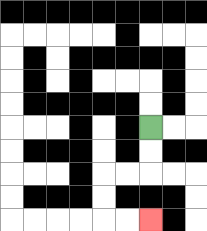{'start': '[6, 5]', 'end': '[6, 9]', 'path_directions': 'D,D,L,L,D,D,R,R', 'path_coordinates': '[[6, 5], [6, 6], [6, 7], [5, 7], [4, 7], [4, 8], [4, 9], [5, 9], [6, 9]]'}